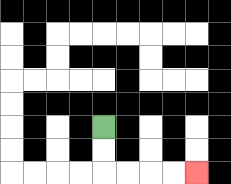{'start': '[4, 5]', 'end': '[8, 7]', 'path_directions': 'D,D,R,R,R,R', 'path_coordinates': '[[4, 5], [4, 6], [4, 7], [5, 7], [6, 7], [7, 7], [8, 7]]'}